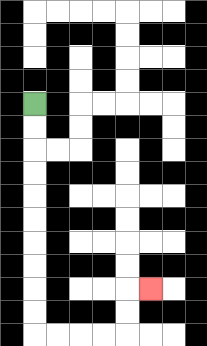{'start': '[1, 4]', 'end': '[6, 12]', 'path_directions': 'D,D,D,D,D,D,D,D,D,D,R,R,R,R,U,U,R', 'path_coordinates': '[[1, 4], [1, 5], [1, 6], [1, 7], [1, 8], [1, 9], [1, 10], [1, 11], [1, 12], [1, 13], [1, 14], [2, 14], [3, 14], [4, 14], [5, 14], [5, 13], [5, 12], [6, 12]]'}